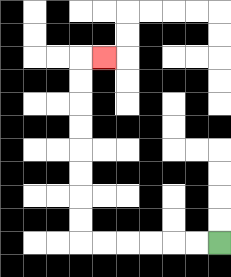{'start': '[9, 10]', 'end': '[4, 2]', 'path_directions': 'L,L,L,L,L,L,U,U,U,U,U,U,U,U,R', 'path_coordinates': '[[9, 10], [8, 10], [7, 10], [6, 10], [5, 10], [4, 10], [3, 10], [3, 9], [3, 8], [3, 7], [3, 6], [3, 5], [3, 4], [3, 3], [3, 2], [4, 2]]'}